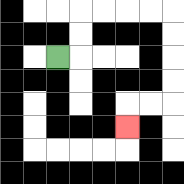{'start': '[2, 2]', 'end': '[5, 5]', 'path_directions': 'R,U,U,R,R,R,R,D,D,D,D,L,L,D', 'path_coordinates': '[[2, 2], [3, 2], [3, 1], [3, 0], [4, 0], [5, 0], [6, 0], [7, 0], [7, 1], [7, 2], [7, 3], [7, 4], [6, 4], [5, 4], [5, 5]]'}